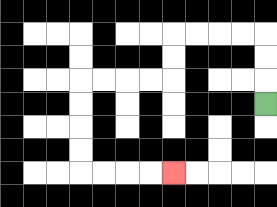{'start': '[11, 4]', 'end': '[7, 7]', 'path_directions': 'U,U,U,L,L,L,L,D,D,L,L,L,L,D,D,D,D,R,R,R,R', 'path_coordinates': '[[11, 4], [11, 3], [11, 2], [11, 1], [10, 1], [9, 1], [8, 1], [7, 1], [7, 2], [7, 3], [6, 3], [5, 3], [4, 3], [3, 3], [3, 4], [3, 5], [3, 6], [3, 7], [4, 7], [5, 7], [6, 7], [7, 7]]'}